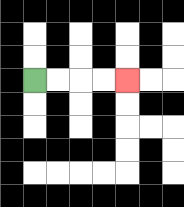{'start': '[1, 3]', 'end': '[5, 3]', 'path_directions': 'R,R,R,R', 'path_coordinates': '[[1, 3], [2, 3], [3, 3], [4, 3], [5, 3]]'}